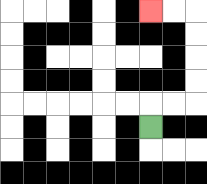{'start': '[6, 5]', 'end': '[6, 0]', 'path_directions': 'U,R,R,U,U,U,U,L,L', 'path_coordinates': '[[6, 5], [6, 4], [7, 4], [8, 4], [8, 3], [8, 2], [8, 1], [8, 0], [7, 0], [6, 0]]'}